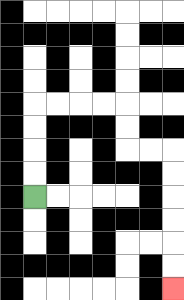{'start': '[1, 8]', 'end': '[7, 12]', 'path_directions': 'U,U,U,U,R,R,R,R,D,D,R,R,D,D,D,D,D,D', 'path_coordinates': '[[1, 8], [1, 7], [1, 6], [1, 5], [1, 4], [2, 4], [3, 4], [4, 4], [5, 4], [5, 5], [5, 6], [6, 6], [7, 6], [7, 7], [7, 8], [7, 9], [7, 10], [7, 11], [7, 12]]'}